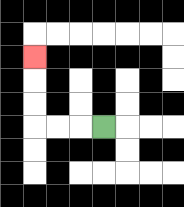{'start': '[4, 5]', 'end': '[1, 2]', 'path_directions': 'L,L,L,U,U,U', 'path_coordinates': '[[4, 5], [3, 5], [2, 5], [1, 5], [1, 4], [1, 3], [1, 2]]'}